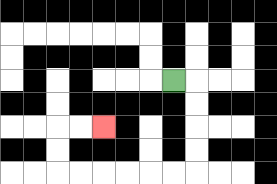{'start': '[7, 3]', 'end': '[4, 5]', 'path_directions': 'R,D,D,D,D,L,L,L,L,L,L,U,U,R,R', 'path_coordinates': '[[7, 3], [8, 3], [8, 4], [8, 5], [8, 6], [8, 7], [7, 7], [6, 7], [5, 7], [4, 7], [3, 7], [2, 7], [2, 6], [2, 5], [3, 5], [4, 5]]'}